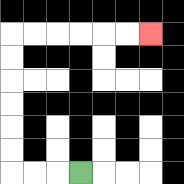{'start': '[3, 7]', 'end': '[6, 1]', 'path_directions': 'L,L,L,U,U,U,U,U,U,R,R,R,R,R,R', 'path_coordinates': '[[3, 7], [2, 7], [1, 7], [0, 7], [0, 6], [0, 5], [0, 4], [0, 3], [0, 2], [0, 1], [1, 1], [2, 1], [3, 1], [4, 1], [5, 1], [6, 1]]'}